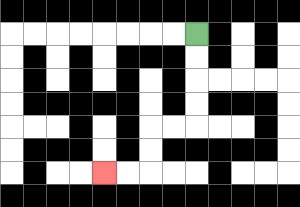{'start': '[8, 1]', 'end': '[4, 7]', 'path_directions': 'D,D,D,D,L,L,D,D,L,L', 'path_coordinates': '[[8, 1], [8, 2], [8, 3], [8, 4], [8, 5], [7, 5], [6, 5], [6, 6], [6, 7], [5, 7], [4, 7]]'}